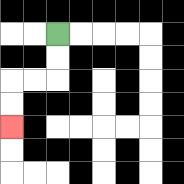{'start': '[2, 1]', 'end': '[0, 5]', 'path_directions': 'D,D,L,L,D,D', 'path_coordinates': '[[2, 1], [2, 2], [2, 3], [1, 3], [0, 3], [0, 4], [0, 5]]'}